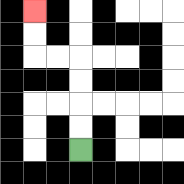{'start': '[3, 6]', 'end': '[1, 0]', 'path_directions': 'U,U,U,U,L,L,U,U', 'path_coordinates': '[[3, 6], [3, 5], [3, 4], [3, 3], [3, 2], [2, 2], [1, 2], [1, 1], [1, 0]]'}